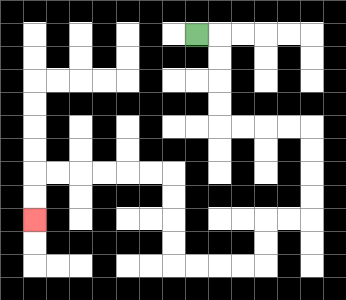{'start': '[8, 1]', 'end': '[1, 9]', 'path_directions': 'R,D,D,D,D,R,R,R,R,D,D,D,D,L,L,D,D,L,L,L,L,U,U,U,U,L,L,L,L,L,L,D,D', 'path_coordinates': '[[8, 1], [9, 1], [9, 2], [9, 3], [9, 4], [9, 5], [10, 5], [11, 5], [12, 5], [13, 5], [13, 6], [13, 7], [13, 8], [13, 9], [12, 9], [11, 9], [11, 10], [11, 11], [10, 11], [9, 11], [8, 11], [7, 11], [7, 10], [7, 9], [7, 8], [7, 7], [6, 7], [5, 7], [4, 7], [3, 7], [2, 7], [1, 7], [1, 8], [1, 9]]'}